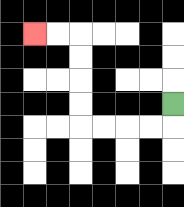{'start': '[7, 4]', 'end': '[1, 1]', 'path_directions': 'D,L,L,L,L,U,U,U,U,L,L', 'path_coordinates': '[[7, 4], [7, 5], [6, 5], [5, 5], [4, 5], [3, 5], [3, 4], [3, 3], [3, 2], [3, 1], [2, 1], [1, 1]]'}